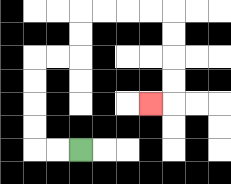{'start': '[3, 6]', 'end': '[6, 4]', 'path_directions': 'L,L,U,U,U,U,R,R,U,U,R,R,R,R,D,D,D,D,L', 'path_coordinates': '[[3, 6], [2, 6], [1, 6], [1, 5], [1, 4], [1, 3], [1, 2], [2, 2], [3, 2], [3, 1], [3, 0], [4, 0], [5, 0], [6, 0], [7, 0], [7, 1], [7, 2], [7, 3], [7, 4], [6, 4]]'}